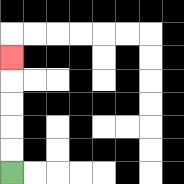{'start': '[0, 7]', 'end': '[0, 2]', 'path_directions': 'U,U,U,U,U', 'path_coordinates': '[[0, 7], [0, 6], [0, 5], [0, 4], [0, 3], [0, 2]]'}